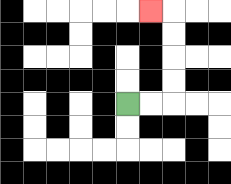{'start': '[5, 4]', 'end': '[6, 0]', 'path_directions': 'R,R,U,U,U,U,L', 'path_coordinates': '[[5, 4], [6, 4], [7, 4], [7, 3], [7, 2], [7, 1], [7, 0], [6, 0]]'}